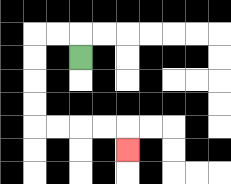{'start': '[3, 2]', 'end': '[5, 6]', 'path_directions': 'U,L,L,D,D,D,D,R,R,R,R,D', 'path_coordinates': '[[3, 2], [3, 1], [2, 1], [1, 1], [1, 2], [1, 3], [1, 4], [1, 5], [2, 5], [3, 5], [4, 5], [5, 5], [5, 6]]'}